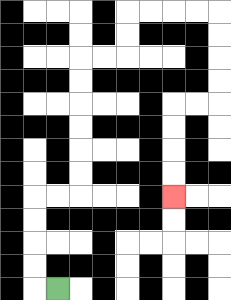{'start': '[2, 12]', 'end': '[7, 8]', 'path_directions': 'L,U,U,U,U,R,R,U,U,U,U,U,U,R,R,U,U,R,R,R,R,D,D,D,D,L,L,D,D,D,D', 'path_coordinates': '[[2, 12], [1, 12], [1, 11], [1, 10], [1, 9], [1, 8], [2, 8], [3, 8], [3, 7], [3, 6], [3, 5], [3, 4], [3, 3], [3, 2], [4, 2], [5, 2], [5, 1], [5, 0], [6, 0], [7, 0], [8, 0], [9, 0], [9, 1], [9, 2], [9, 3], [9, 4], [8, 4], [7, 4], [7, 5], [7, 6], [7, 7], [7, 8]]'}